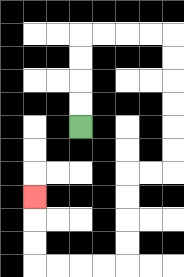{'start': '[3, 5]', 'end': '[1, 8]', 'path_directions': 'U,U,U,U,R,R,R,R,D,D,D,D,D,D,L,L,D,D,D,D,L,L,L,L,U,U,U', 'path_coordinates': '[[3, 5], [3, 4], [3, 3], [3, 2], [3, 1], [4, 1], [5, 1], [6, 1], [7, 1], [7, 2], [7, 3], [7, 4], [7, 5], [7, 6], [7, 7], [6, 7], [5, 7], [5, 8], [5, 9], [5, 10], [5, 11], [4, 11], [3, 11], [2, 11], [1, 11], [1, 10], [1, 9], [1, 8]]'}